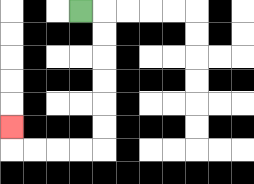{'start': '[3, 0]', 'end': '[0, 5]', 'path_directions': 'R,D,D,D,D,D,D,L,L,L,L,U', 'path_coordinates': '[[3, 0], [4, 0], [4, 1], [4, 2], [4, 3], [4, 4], [4, 5], [4, 6], [3, 6], [2, 6], [1, 6], [0, 6], [0, 5]]'}